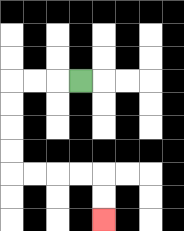{'start': '[3, 3]', 'end': '[4, 9]', 'path_directions': 'L,L,L,D,D,D,D,R,R,R,R,D,D', 'path_coordinates': '[[3, 3], [2, 3], [1, 3], [0, 3], [0, 4], [0, 5], [0, 6], [0, 7], [1, 7], [2, 7], [3, 7], [4, 7], [4, 8], [4, 9]]'}